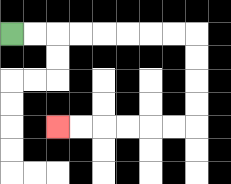{'start': '[0, 1]', 'end': '[2, 5]', 'path_directions': 'R,R,R,R,R,R,R,R,D,D,D,D,L,L,L,L,L,L', 'path_coordinates': '[[0, 1], [1, 1], [2, 1], [3, 1], [4, 1], [5, 1], [6, 1], [7, 1], [8, 1], [8, 2], [8, 3], [8, 4], [8, 5], [7, 5], [6, 5], [5, 5], [4, 5], [3, 5], [2, 5]]'}